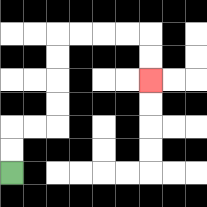{'start': '[0, 7]', 'end': '[6, 3]', 'path_directions': 'U,U,R,R,U,U,U,U,R,R,R,R,D,D', 'path_coordinates': '[[0, 7], [0, 6], [0, 5], [1, 5], [2, 5], [2, 4], [2, 3], [2, 2], [2, 1], [3, 1], [4, 1], [5, 1], [6, 1], [6, 2], [6, 3]]'}